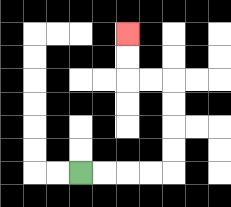{'start': '[3, 7]', 'end': '[5, 1]', 'path_directions': 'R,R,R,R,U,U,U,U,L,L,U,U', 'path_coordinates': '[[3, 7], [4, 7], [5, 7], [6, 7], [7, 7], [7, 6], [7, 5], [7, 4], [7, 3], [6, 3], [5, 3], [5, 2], [5, 1]]'}